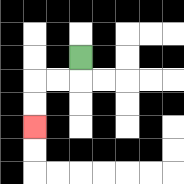{'start': '[3, 2]', 'end': '[1, 5]', 'path_directions': 'D,L,L,D,D', 'path_coordinates': '[[3, 2], [3, 3], [2, 3], [1, 3], [1, 4], [1, 5]]'}